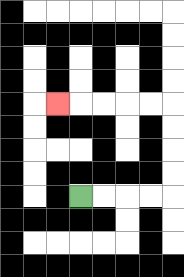{'start': '[3, 8]', 'end': '[2, 4]', 'path_directions': 'R,R,R,R,U,U,U,U,L,L,L,L,L', 'path_coordinates': '[[3, 8], [4, 8], [5, 8], [6, 8], [7, 8], [7, 7], [7, 6], [7, 5], [7, 4], [6, 4], [5, 4], [4, 4], [3, 4], [2, 4]]'}